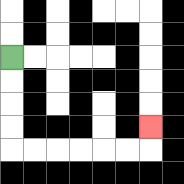{'start': '[0, 2]', 'end': '[6, 5]', 'path_directions': 'D,D,D,D,R,R,R,R,R,R,U', 'path_coordinates': '[[0, 2], [0, 3], [0, 4], [0, 5], [0, 6], [1, 6], [2, 6], [3, 6], [4, 6], [5, 6], [6, 6], [6, 5]]'}